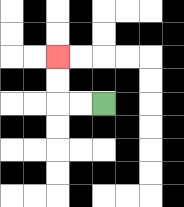{'start': '[4, 4]', 'end': '[2, 2]', 'path_directions': 'L,L,U,U', 'path_coordinates': '[[4, 4], [3, 4], [2, 4], [2, 3], [2, 2]]'}